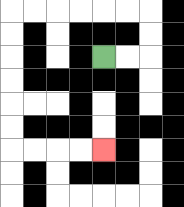{'start': '[4, 2]', 'end': '[4, 6]', 'path_directions': 'R,R,U,U,L,L,L,L,L,L,D,D,D,D,D,D,R,R,R,R', 'path_coordinates': '[[4, 2], [5, 2], [6, 2], [6, 1], [6, 0], [5, 0], [4, 0], [3, 0], [2, 0], [1, 0], [0, 0], [0, 1], [0, 2], [0, 3], [0, 4], [0, 5], [0, 6], [1, 6], [2, 6], [3, 6], [4, 6]]'}